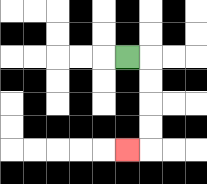{'start': '[5, 2]', 'end': '[5, 6]', 'path_directions': 'R,D,D,D,D,L', 'path_coordinates': '[[5, 2], [6, 2], [6, 3], [6, 4], [6, 5], [6, 6], [5, 6]]'}